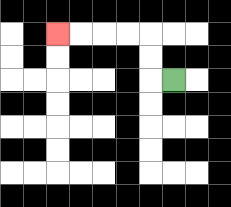{'start': '[7, 3]', 'end': '[2, 1]', 'path_directions': 'L,U,U,L,L,L,L', 'path_coordinates': '[[7, 3], [6, 3], [6, 2], [6, 1], [5, 1], [4, 1], [3, 1], [2, 1]]'}